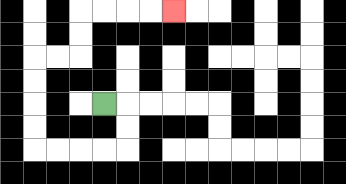{'start': '[4, 4]', 'end': '[7, 0]', 'path_directions': 'R,D,D,L,L,L,L,U,U,U,U,R,R,U,U,R,R,R,R', 'path_coordinates': '[[4, 4], [5, 4], [5, 5], [5, 6], [4, 6], [3, 6], [2, 6], [1, 6], [1, 5], [1, 4], [1, 3], [1, 2], [2, 2], [3, 2], [3, 1], [3, 0], [4, 0], [5, 0], [6, 0], [7, 0]]'}